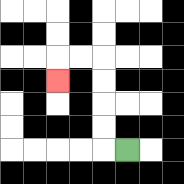{'start': '[5, 6]', 'end': '[2, 3]', 'path_directions': 'L,U,U,U,U,L,L,D', 'path_coordinates': '[[5, 6], [4, 6], [4, 5], [4, 4], [4, 3], [4, 2], [3, 2], [2, 2], [2, 3]]'}